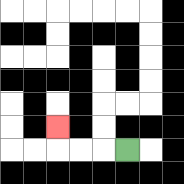{'start': '[5, 6]', 'end': '[2, 5]', 'path_directions': 'L,L,L,U', 'path_coordinates': '[[5, 6], [4, 6], [3, 6], [2, 6], [2, 5]]'}